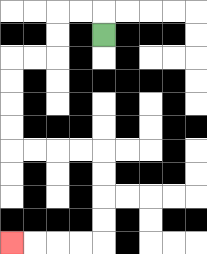{'start': '[4, 1]', 'end': '[0, 10]', 'path_directions': 'U,L,L,D,D,L,L,D,D,D,D,R,R,R,R,D,D,D,D,L,L,L,L', 'path_coordinates': '[[4, 1], [4, 0], [3, 0], [2, 0], [2, 1], [2, 2], [1, 2], [0, 2], [0, 3], [0, 4], [0, 5], [0, 6], [1, 6], [2, 6], [3, 6], [4, 6], [4, 7], [4, 8], [4, 9], [4, 10], [3, 10], [2, 10], [1, 10], [0, 10]]'}